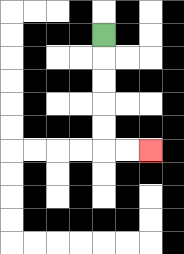{'start': '[4, 1]', 'end': '[6, 6]', 'path_directions': 'D,D,D,D,D,R,R', 'path_coordinates': '[[4, 1], [4, 2], [4, 3], [4, 4], [4, 5], [4, 6], [5, 6], [6, 6]]'}